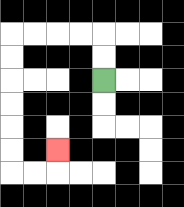{'start': '[4, 3]', 'end': '[2, 6]', 'path_directions': 'U,U,L,L,L,L,D,D,D,D,D,D,R,R,U', 'path_coordinates': '[[4, 3], [4, 2], [4, 1], [3, 1], [2, 1], [1, 1], [0, 1], [0, 2], [0, 3], [0, 4], [0, 5], [0, 6], [0, 7], [1, 7], [2, 7], [2, 6]]'}